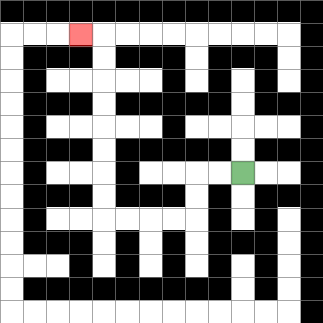{'start': '[10, 7]', 'end': '[3, 1]', 'path_directions': 'L,L,D,D,L,L,L,L,U,U,U,U,U,U,U,U,L', 'path_coordinates': '[[10, 7], [9, 7], [8, 7], [8, 8], [8, 9], [7, 9], [6, 9], [5, 9], [4, 9], [4, 8], [4, 7], [4, 6], [4, 5], [4, 4], [4, 3], [4, 2], [4, 1], [3, 1]]'}